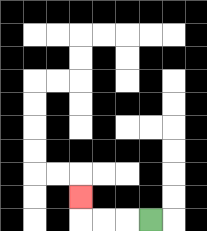{'start': '[6, 9]', 'end': '[3, 8]', 'path_directions': 'L,L,L,U', 'path_coordinates': '[[6, 9], [5, 9], [4, 9], [3, 9], [3, 8]]'}